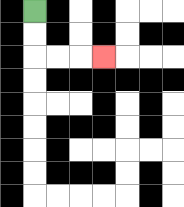{'start': '[1, 0]', 'end': '[4, 2]', 'path_directions': 'D,D,R,R,R', 'path_coordinates': '[[1, 0], [1, 1], [1, 2], [2, 2], [3, 2], [4, 2]]'}